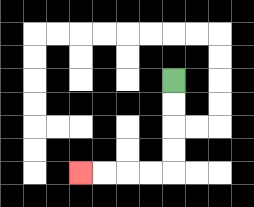{'start': '[7, 3]', 'end': '[3, 7]', 'path_directions': 'D,D,D,D,L,L,L,L', 'path_coordinates': '[[7, 3], [7, 4], [7, 5], [7, 6], [7, 7], [6, 7], [5, 7], [4, 7], [3, 7]]'}